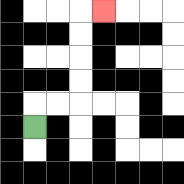{'start': '[1, 5]', 'end': '[4, 0]', 'path_directions': 'U,R,R,U,U,U,U,R', 'path_coordinates': '[[1, 5], [1, 4], [2, 4], [3, 4], [3, 3], [3, 2], [3, 1], [3, 0], [4, 0]]'}